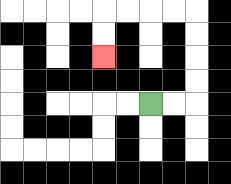{'start': '[6, 4]', 'end': '[4, 2]', 'path_directions': 'R,R,U,U,U,U,L,L,L,L,D,D', 'path_coordinates': '[[6, 4], [7, 4], [8, 4], [8, 3], [8, 2], [8, 1], [8, 0], [7, 0], [6, 0], [5, 0], [4, 0], [4, 1], [4, 2]]'}